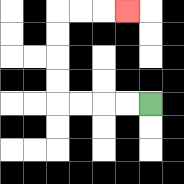{'start': '[6, 4]', 'end': '[5, 0]', 'path_directions': 'L,L,L,L,U,U,U,U,R,R,R', 'path_coordinates': '[[6, 4], [5, 4], [4, 4], [3, 4], [2, 4], [2, 3], [2, 2], [2, 1], [2, 0], [3, 0], [4, 0], [5, 0]]'}